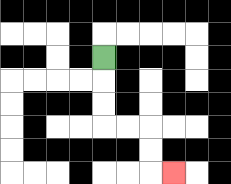{'start': '[4, 2]', 'end': '[7, 7]', 'path_directions': 'D,D,D,R,R,D,D,R', 'path_coordinates': '[[4, 2], [4, 3], [4, 4], [4, 5], [5, 5], [6, 5], [6, 6], [6, 7], [7, 7]]'}